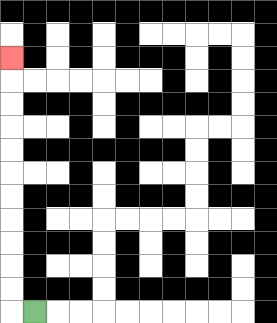{'start': '[1, 13]', 'end': '[0, 2]', 'path_directions': 'L,U,U,U,U,U,U,U,U,U,U,U', 'path_coordinates': '[[1, 13], [0, 13], [0, 12], [0, 11], [0, 10], [0, 9], [0, 8], [0, 7], [0, 6], [0, 5], [0, 4], [0, 3], [0, 2]]'}